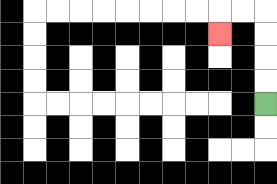{'start': '[11, 4]', 'end': '[9, 1]', 'path_directions': 'U,U,U,U,L,L,D', 'path_coordinates': '[[11, 4], [11, 3], [11, 2], [11, 1], [11, 0], [10, 0], [9, 0], [9, 1]]'}